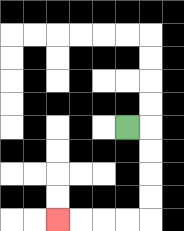{'start': '[5, 5]', 'end': '[2, 9]', 'path_directions': 'R,D,D,D,D,L,L,L,L', 'path_coordinates': '[[5, 5], [6, 5], [6, 6], [6, 7], [6, 8], [6, 9], [5, 9], [4, 9], [3, 9], [2, 9]]'}